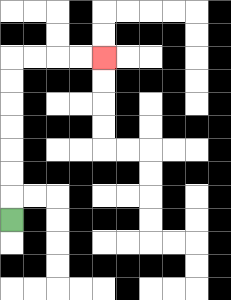{'start': '[0, 9]', 'end': '[4, 2]', 'path_directions': 'U,U,U,U,U,U,U,R,R,R,R', 'path_coordinates': '[[0, 9], [0, 8], [0, 7], [0, 6], [0, 5], [0, 4], [0, 3], [0, 2], [1, 2], [2, 2], [3, 2], [4, 2]]'}